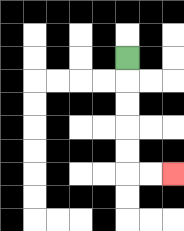{'start': '[5, 2]', 'end': '[7, 7]', 'path_directions': 'D,D,D,D,D,R,R', 'path_coordinates': '[[5, 2], [5, 3], [5, 4], [5, 5], [5, 6], [5, 7], [6, 7], [7, 7]]'}